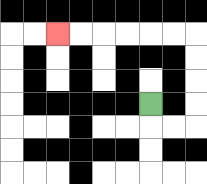{'start': '[6, 4]', 'end': '[2, 1]', 'path_directions': 'D,R,R,U,U,U,U,L,L,L,L,L,L', 'path_coordinates': '[[6, 4], [6, 5], [7, 5], [8, 5], [8, 4], [8, 3], [8, 2], [8, 1], [7, 1], [6, 1], [5, 1], [4, 1], [3, 1], [2, 1]]'}